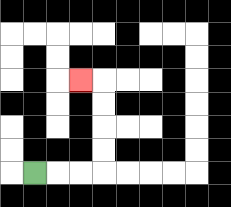{'start': '[1, 7]', 'end': '[3, 3]', 'path_directions': 'R,R,R,U,U,U,U,L', 'path_coordinates': '[[1, 7], [2, 7], [3, 7], [4, 7], [4, 6], [4, 5], [4, 4], [4, 3], [3, 3]]'}